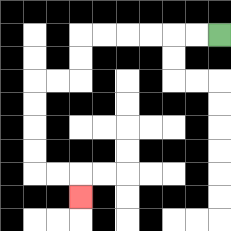{'start': '[9, 1]', 'end': '[3, 8]', 'path_directions': 'L,L,L,L,L,L,D,D,L,L,D,D,D,D,R,R,D', 'path_coordinates': '[[9, 1], [8, 1], [7, 1], [6, 1], [5, 1], [4, 1], [3, 1], [3, 2], [3, 3], [2, 3], [1, 3], [1, 4], [1, 5], [1, 6], [1, 7], [2, 7], [3, 7], [3, 8]]'}